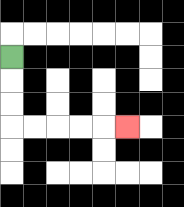{'start': '[0, 2]', 'end': '[5, 5]', 'path_directions': 'D,D,D,R,R,R,R,R', 'path_coordinates': '[[0, 2], [0, 3], [0, 4], [0, 5], [1, 5], [2, 5], [3, 5], [4, 5], [5, 5]]'}